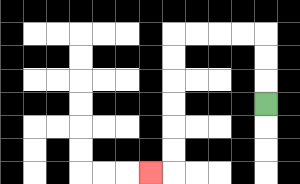{'start': '[11, 4]', 'end': '[6, 7]', 'path_directions': 'U,U,U,L,L,L,L,D,D,D,D,D,D,L', 'path_coordinates': '[[11, 4], [11, 3], [11, 2], [11, 1], [10, 1], [9, 1], [8, 1], [7, 1], [7, 2], [7, 3], [7, 4], [7, 5], [7, 6], [7, 7], [6, 7]]'}